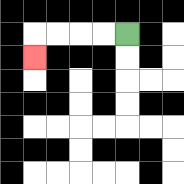{'start': '[5, 1]', 'end': '[1, 2]', 'path_directions': 'L,L,L,L,D', 'path_coordinates': '[[5, 1], [4, 1], [3, 1], [2, 1], [1, 1], [1, 2]]'}